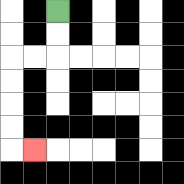{'start': '[2, 0]', 'end': '[1, 6]', 'path_directions': 'D,D,L,L,D,D,D,D,R', 'path_coordinates': '[[2, 0], [2, 1], [2, 2], [1, 2], [0, 2], [0, 3], [0, 4], [0, 5], [0, 6], [1, 6]]'}